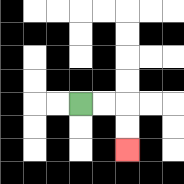{'start': '[3, 4]', 'end': '[5, 6]', 'path_directions': 'R,R,D,D', 'path_coordinates': '[[3, 4], [4, 4], [5, 4], [5, 5], [5, 6]]'}